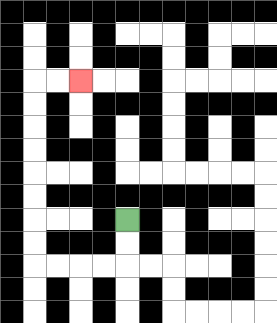{'start': '[5, 9]', 'end': '[3, 3]', 'path_directions': 'D,D,L,L,L,L,U,U,U,U,U,U,U,U,R,R', 'path_coordinates': '[[5, 9], [5, 10], [5, 11], [4, 11], [3, 11], [2, 11], [1, 11], [1, 10], [1, 9], [1, 8], [1, 7], [1, 6], [1, 5], [1, 4], [1, 3], [2, 3], [3, 3]]'}